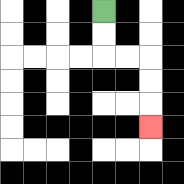{'start': '[4, 0]', 'end': '[6, 5]', 'path_directions': 'D,D,R,R,D,D,D', 'path_coordinates': '[[4, 0], [4, 1], [4, 2], [5, 2], [6, 2], [6, 3], [6, 4], [6, 5]]'}